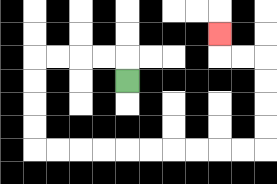{'start': '[5, 3]', 'end': '[9, 1]', 'path_directions': 'U,L,L,L,L,D,D,D,D,R,R,R,R,R,R,R,R,R,R,U,U,U,U,L,L,U', 'path_coordinates': '[[5, 3], [5, 2], [4, 2], [3, 2], [2, 2], [1, 2], [1, 3], [1, 4], [1, 5], [1, 6], [2, 6], [3, 6], [4, 6], [5, 6], [6, 6], [7, 6], [8, 6], [9, 6], [10, 6], [11, 6], [11, 5], [11, 4], [11, 3], [11, 2], [10, 2], [9, 2], [9, 1]]'}